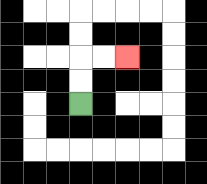{'start': '[3, 4]', 'end': '[5, 2]', 'path_directions': 'U,U,R,R', 'path_coordinates': '[[3, 4], [3, 3], [3, 2], [4, 2], [5, 2]]'}